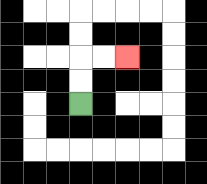{'start': '[3, 4]', 'end': '[5, 2]', 'path_directions': 'U,U,R,R', 'path_coordinates': '[[3, 4], [3, 3], [3, 2], [4, 2], [5, 2]]'}